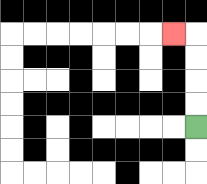{'start': '[8, 5]', 'end': '[7, 1]', 'path_directions': 'U,U,U,U,L', 'path_coordinates': '[[8, 5], [8, 4], [8, 3], [8, 2], [8, 1], [7, 1]]'}